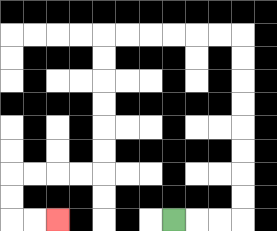{'start': '[7, 9]', 'end': '[2, 9]', 'path_directions': 'R,R,R,U,U,U,U,U,U,U,U,L,L,L,L,L,L,D,D,D,D,D,D,L,L,L,L,D,D,R,R', 'path_coordinates': '[[7, 9], [8, 9], [9, 9], [10, 9], [10, 8], [10, 7], [10, 6], [10, 5], [10, 4], [10, 3], [10, 2], [10, 1], [9, 1], [8, 1], [7, 1], [6, 1], [5, 1], [4, 1], [4, 2], [4, 3], [4, 4], [4, 5], [4, 6], [4, 7], [3, 7], [2, 7], [1, 7], [0, 7], [0, 8], [0, 9], [1, 9], [2, 9]]'}